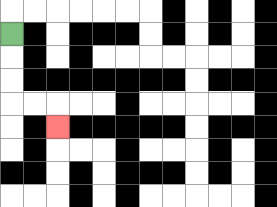{'start': '[0, 1]', 'end': '[2, 5]', 'path_directions': 'D,D,D,R,R,D', 'path_coordinates': '[[0, 1], [0, 2], [0, 3], [0, 4], [1, 4], [2, 4], [2, 5]]'}